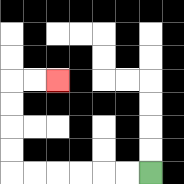{'start': '[6, 7]', 'end': '[2, 3]', 'path_directions': 'L,L,L,L,L,L,U,U,U,U,R,R', 'path_coordinates': '[[6, 7], [5, 7], [4, 7], [3, 7], [2, 7], [1, 7], [0, 7], [0, 6], [0, 5], [0, 4], [0, 3], [1, 3], [2, 3]]'}